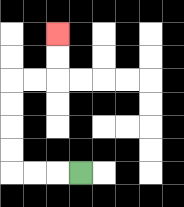{'start': '[3, 7]', 'end': '[2, 1]', 'path_directions': 'L,L,L,U,U,U,U,R,R,U,U', 'path_coordinates': '[[3, 7], [2, 7], [1, 7], [0, 7], [0, 6], [0, 5], [0, 4], [0, 3], [1, 3], [2, 3], [2, 2], [2, 1]]'}